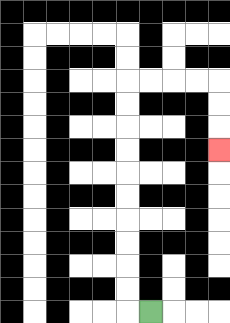{'start': '[6, 13]', 'end': '[9, 6]', 'path_directions': 'L,U,U,U,U,U,U,U,U,U,U,R,R,R,R,D,D,D', 'path_coordinates': '[[6, 13], [5, 13], [5, 12], [5, 11], [5, 10], [5, 9], [5, 8], [5, 7], [5, 6], [5, 5], [5, 4], [5, 3], [6, 3], [7, 3], [8, 3], [9, 3], [9, 4], [9, 5], [9, 6]]'}